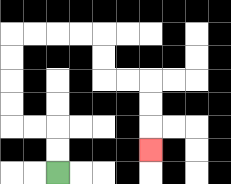{'start': '[2, 7]', 'end': '[6, 6]', 'path_directions': 'U,U,L,L,U,U,U,U,R,R,R,R,D,D,R,R,D,D,D', 'path_coordinates': '[[2, 7], [2, 6], [2, 5], [1, 5], [0, 5], [0, 4], [0, 3], [0, 2], [0, 1], [1, 1], [2, 1], [3, 1], [4, 1], [4, 2], [4, 3], [5, 3], [6, 3], [6, 4], [6, 5], [6, 6]]'}